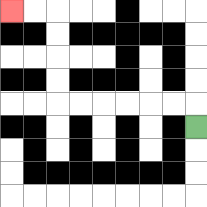{'start': '[8, 5]', 'end': '[0, 0]', 'path_directions': 'U,L,L,L,L,L,L,U,U,U,U,L,L', 'path_coordinates': '[[8, 5], [8, 4], [7, 4], [6, 4], [5, 4], [4, 4], [3, 4], [2, 4], [2, 3], [2, 2], [2, 1], [2, 0], [1, 0], [0, 0]]'}